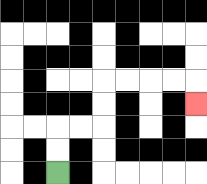{'start': '[2, 7]', 'end': '[8, 4]', 'path_directions': 'U,U,R,R,U,U,R,R,R,R,D', 'path_coordinates': '[[2, 7], [2, 6], [2, 5], [3, 5], [4, 5], [4, 4], [4, 3], [5, 3], [6, 3], [7, 3], [8, 3], [8, 4]]'}